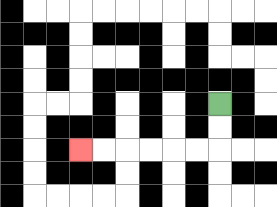{'start': '[9, 4]', 'end': '[3, 6]', 'path_directions': 'D,D,L,L,L,L,L,L', 'path_coordinates': '[[9, 4], [9, 5], [9, 6], [8, 6], [7, 6], [6, 6], [5, 6], [4, 6], [3, 6]]'}